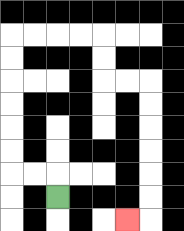{'start': '[2, 8]', 'end': '[5, 9]', 'path_directions': 'U,L,L,U,U,U,U,U,U,R,R,R,R,D,D,R,R,D,D,D,D,D,D,L', 'path_coordinates': '[[2, 8], [2, 7], [1, 7], [0, 7], [0, 6], [0, 5], [0, 4], [0, 3], [0, 2], [0, 1], [1, 1], [2, 1], [3, 1], [4, 1], [4, 2], [4, 3], [5, 3], [6, 3], [6, 4], [6, 5], [6, 6], [6, 7], [6, 8], [6, 9], [5, 9]]'}